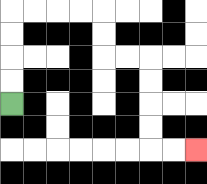{'start': '[0, 4]', 'end': '[8, 6]', 'path_directions': 'U,U,U,U,R,R,R,R,D,D,R,R,D,D,D,D,R,R', 'path_coordinates': '[[0, 4], [0, 3], [0, 2], [0, 1], [0, 0], [1, 0], [2, 0], [3, 0], [4, 0], [4, 1], [4, 2], [5, 2], [6, 2], [6, 3], [6, 4], [6, 5], [6, 6], [7, 6], [8, 6]]'}